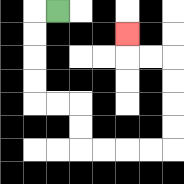{'start': '[2, 0]', 'end': '[5, 1]', 'path_directions': 'L,D,D,D,D,R,R,D,D,R,R,R,R,U,U,U,U,L,L,U', 'path_coordinates': '[[2, 0], [1, 0], [1, 1], [1, 2], [1, 3], [1, 4], [2, 4], [3, 4], [3, 5], [3, 6], [4, 6], [5, 6], [6, 6], [7, 6], [7, 5], [7, 4], [7, 3], [7, 2], [6, 2], [5, 2], [5, 1]]'}